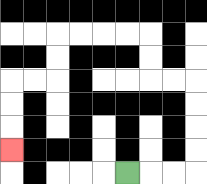{'start': '[5, 7]', 'end': '[0, 6]', 'path_directions': 'R,R,R,U,U,U,U,L,L,U,U,L,L,L,L,D,D,L,L,D,D,D', 'path_coordinates': '[[5, 7], [6, 7], [7, 7], [8, 7], [8, 6], [8, 5], [8, 4], [8, 3], [7, 3], [6, 3], [6, 2], [6, 1], [5, 1], [4, 1], [3, 1], [2, 1], [2, 2], [2, 3], [1, 3], [0, 3], [0, 4], [0, 5], [0, 6]]'}